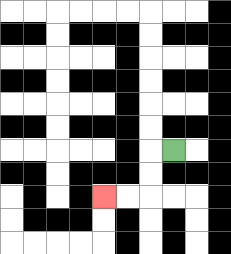{'start': '[7, 6]', 'end': '[4, 8]', 'path_directions': 'L,D,D,L,L', 'path_coordinates': '[[7, 6], [6, 6], [6, 7], [6, 8], [5, 8], [4, 8]]'}